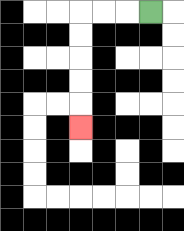{'start': '[6, 0]', 'end': '[3, 5]', 'path_directions': 'L,L,L,D,D,D,D,D', 'path_coordinates': '[[6, 0], [5, 0], [4, 0], [3, 0], [3, 1], [3, 2], [3, 3], [3, 4], [3, 5]]'}